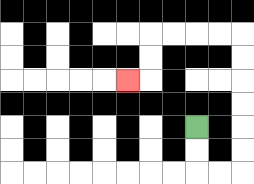{'start': '[8, 5]', 'end': '[5, 3]', 'path_directions': 'D,D,R,R,U,U,U,U,U,U,L,L,L,L,D,D,L', 'path_coordinates': '[[8, 5], [8, 6], [8, 7], [9, 7], [10, 7], [10, 6], [10, 5], [10, 4], [10, 3], [10, 2], [10, 1], [9, 1], [8, 1], [7, 1], [6, 1], [6, 2], [6, 3], [5, 3]]'}